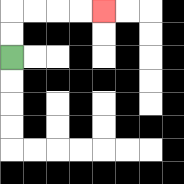{'start': '[0, 2]', 'end': '[4, 0]', 'path_directions': 'U,U,R,R,R,R', 'path_coordinates': '[[0, 2], [0, 1], [0, 0], [1, 0], [2, 0], [3, 0], [4, 0]]'}